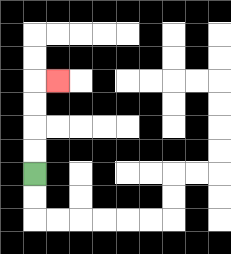{'start': '[1, 7]', 'end': '[2, 3]', 'path_directions': 'U,U,U,U,R', 'path_coordinates': '[[1, 7], [1, 6], [1, 5], [1, 4], [1, 3], [2, 3]]'}